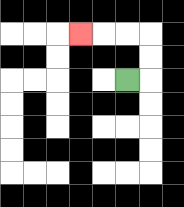{'start': '[5, 3]', 'end': '[3, 1]', 'path_directions': 'R,U,U,L,L,L', 'path_coordinates': '[[5, 3], [6, 3], [6, 2], [6, 1], [5, 1], [4, 1], [3, 1]]'}